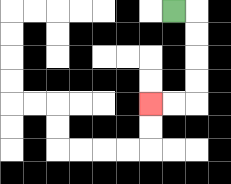{'start': '[7, 0]', 'end': '[6, 4]', 'path_directions': 'R,D,D,D,D,L,L', 'path_coordinates': '[[7, 0], [8, 0], [8, 1], [8, 2], [8, 3], [8, 4], [7, 4], [6, 4]]'}